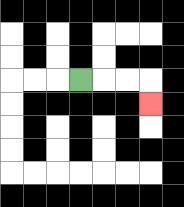{'start': '[3, 3]', 'end': '[6, 4]', 'path_directions': 'R,R,R,D', 'path_coordinates': '[[3, 3], [4, 3], [5, 3], [6, 3], [6, 4]]'}